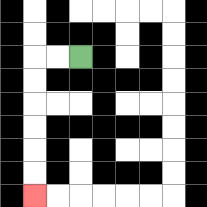{'start': '[3, 2]', 'end': '[1, 8]', 'path_directions': 'L,L,D,D,D,D,D,D', 'path_coordinates': '[[3, 2], [2, 2], [1, 2], [1, 3], [1, 4], [1, 5], [1, 6], [1, 7], [1, 8]]'}